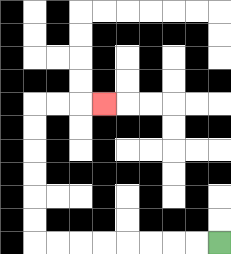{'start': '[9, 10]', 'end': '[4, 4]', 'path_directions': 'L,L,L,L,L,L,L,L,U,U,U,U,U,U,R,R,R', 'path_coordinates': '[[9, 10], [8, 10], [7, 10], [6, 10], [5, 10], [4, 10], [3, 10], [2, 10], [1, 10], [1, 9], [1, 8], [1, 7], [1, 6], [1, 5], [1, 4], [2, 4], [3, 4], [4, 4]]'}